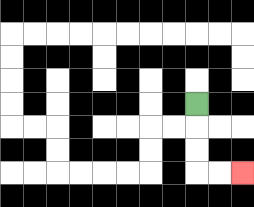{'start': '[8, 4]', 'end': '[10, 7]', 'path_directions': 'D,D,D,R,R', 'path_coordinates': '[[8, 4], [8, 5], [8, 6], [8, 7], [9, 7], [10, 7]]'}